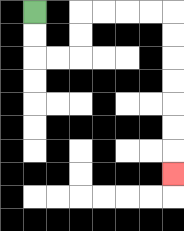{'start': '[1, 0]', 'end': '[7, 7]', 'path_directions': 'D,D,R,R,U,U,R,R,R,R,D,D,D,D,D,D,D', 'path_coordinates': '[[1, 0], [1, 1], [1, 2], [2, 2], [3, 2], [3, 1], [3, 0], [4, 0], [5, 0], [6, 0], [7, 0], [7, 1], [7, 2], [7, 3], [7, 4], [7, 5], [7, 6], [7, 7]]'}